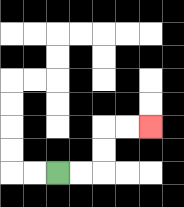{'start': '[2, 7]', 'end': '[6, 5]', 'path_directions': 'R,R,U,U,R,R', 'path_coordinates': '[[2, 7], [3, 7], [4, 7], [4, 6], [4, 5], [5, 5], [6, 5]]'}